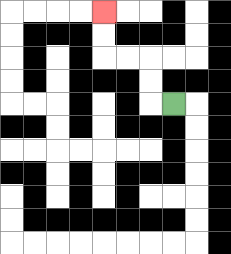{'start': '[7, 4]', 'end': '[4, 0]', 'path_directions': 'L,U,U,L,L,U,U', 'path_coordinates': '[[7, 4], [6, 4], [6, 3], [6, 2], [5, 2], [4, 2], [4, 1], [4, 0]]'}